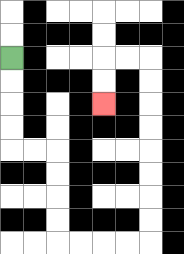{'start': '[0, 2]', 'end': '[4, 4]', 'path_directions': 'D,D,D,D,R,R,D,D,D,D,R,R,R,R,U,U,U,U,U,U,U,U,L,L,D,D', 'path_coordinates': '[[0, 2], [0, 3], [0, 4], [0, 5], [0, 6], [1, 6], [2, 6], [2, 7], [2, 8], [2, 9], [2, 10], [3, 10], [4, 10], [5, 10], [6, 10], [6, 9], [6, 8], [6, 7], [6, 6], [6, 5], [6, 4], [6, 3], [6, 2], [5, 2], [4, 2], [4, 3], [4, 4]]'}